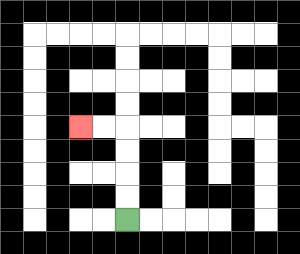{'start': '[5, 9]', 'end': '[3, 5]', 'path_directions': 'U,U,U,U,L,L', 'path_coordinates': '[[5, 9], [5, 8], [5, 7], [5, 6], [5, 5], [4, 5], [3, 5]]'}